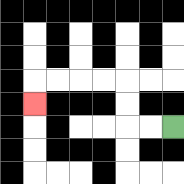{'start': '[7, 5]', 'end': '[1, 4]', 'path_directions': 'L,L,U,U,L,L,L,L,D', 'path_coordinates': '[[7, 5], [6, 5], [5, 5], [5, 4], [5, 3], [4, 3], [3, 3], [2, 3], [1, 3], [1, 4]]'}